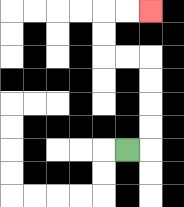{'start': '[5, 6]', 'end': '[6, 0]', 'path_directions': 'R,U,U,U,U,L,L,U,U,R,R', 'path_coordinates': '[[5, 6], [6, 6], [6, 5], [6, 4], [6, 3], [6, 2], [5, 2], [4, 2], [4, 1], [4, 0], [5, 0], [6, 0]]'}